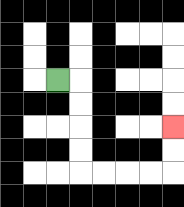{'start': '[2, 3]', 'end': '[7, 5]', 'path_directions': 'R,D,D,D,D,R,R,R,R,U,U', 'path_coordinates': '[[2, 3], [3, 3], [3, 4], [3, 5], [3, 6], [3, 7], [4, 7], [5, 7], [6, 7], [7, 7], [7, 6], [7, 5]]'}